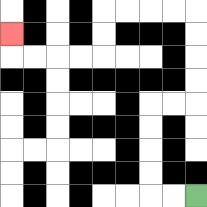{'start': '[8, 8]', 'end': '[0, 1]', 'path_directions': 'L,L,U,U,U,U,R,R,U,U,U,U,L,L,L,L,D,D,L,L,L,L,U', 'path_coordinates': '[[8, 8], [7, 8], [6, 8], [6, 7], [6, 6], [6, 5], [6, 4], [7, 4], [8, 4], [8, 3], [8, 2], [8, 1], [8, 0], [7, 0], [6, 0], [5, 0], [4, 0], [4, 1], [4, 2], [3, 2], [2, 2], [1, 2], [0, 2], [0, 1]]'}